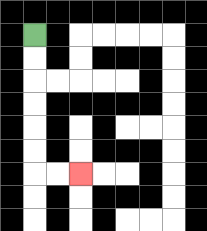{'start': '[1, 1]', 'end': '[3, 7]', 'path_directions': 'D,D,D,D,D,D,R,R', 'path_coordinates': '[[1, 1], [1, 2], [1, 3], [1, 4], [1, 5], [1, 6], [1, 7], [2, 7], [3, 7]]'}